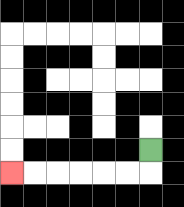{'start': '[6, 6]', 'end': '[0, 7]', 'path_directions': 'D,L,L,L,L,L,L', 'path_coordinates': '[[6, 6], [6, 7], [5, 7], [4, 7], [3, 7], [2, 7], [1, 7], [0, 7]]'}